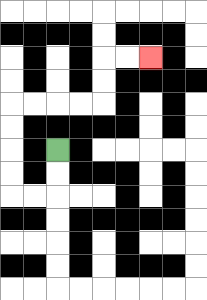{'start': '[2, 6]', 'end': '[6, 2]', 'path_directions': 'D,D,L,L,U,U,U,U,R,R,R,R,U,U,R,R', 'path_coordinates': '[[2, 6], [2, 7], [2, 8], [1, 8], [0, 8], [0, 7], [0, 6], [0, 5], [0, 4], [1, 4], [2, 4], [3, 4], [4, 4], [4, 3], [4, 2], [5, 2], [6, 2]]'}